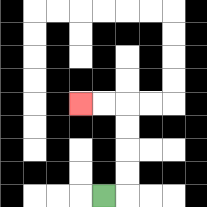{'start': '[4, 8]', 'end': '[3, 4]', 'path_directions': 'R,U,U,U,U,L,L', 'path_coordinates': '[[4, 8], [5, 8], [5, 7], [5, 6], [5, 5], [5, 4], [4, 4], [3, 4]]'}